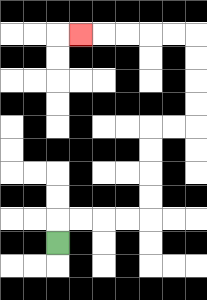{'start': '[2, 10]', 'end': '[3, 1]', 'path_directions': 'U,R,R,R,R,U,U,U,U,R,R,U,U,U,U,L,L,L,L,L', 'path_coordinates': '[[2, 10], [2, 9], [3, 9], [4, 9], [5, 9], [6, 9], [6, 8], [6, 7], [6, 6], [6, 5], [7, 5], [8, 5], [8, 4], [8, 3], [8, 2], [8, 1], [7, 1], [6, 1], [5, 1], [4, 1], [3, 1]]'}